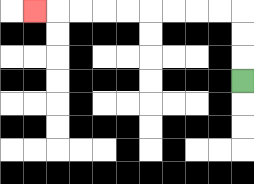{'start': '[10, 3]', 'end': '[1, 0]', 'path_directions': 'U,U,U,L,L,L,L,L,L,L,L,L', 'path_coordinates': '[[10, 3], [10, 2], [10, 1], [10, 0], [9, 0], [8, 0], [7, 0], [6, 0], [5, 0], [4, 0], [3, 0], [2, 0], [1, 0]]'}